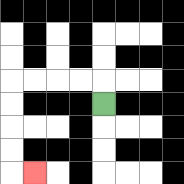{'start': '[4, 4]', 'end': '[1, 7]', 'path_directions': 'U,L,L,L,L,D,D,D,D,R', 'path_coordinates': '[[4, 4], [4, 3], [3, 3], [2, 3], [1, 3], [0, 3], [0, 4], [0, 5], [0, 6], [0, 7], [1, 7]]'}